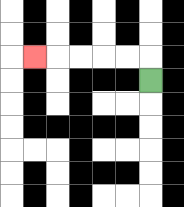{'start': '[6, 3]', 'end': '[1, 2]', 'path_directions': 'U,L,L,L,L,L', 'path_coordinates': '[[6, 3], [6, 2], [5, 2], [4, 2], [3, 2], [2, 2], [1, 2]]'}